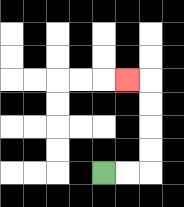{'start': '[4, 7]', 'end': '[5, 3]', 'path_directions': 'R,R,U,U,U,U,L', 'path_coordinates': '[[4, 7], [5, 7], [6, 7], [6, 6], [6, 5], [6, 4], [6, 3], [5, 3]]'}